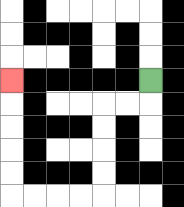{'start': '[6, 3]', 'end': '[0, 3]', 'path_directions': 'D,L,L,D,D,D,D,L,L,L,L,U,U,U,U,U', 'path_coordinates': '[[6, 3], [6, 4], [5, 4], [4, 4], [4, 5], [4, 6], [4, 7], [4, 8], [3, 8], [2, 8], [1, 8], [0, 8], [0, 7], [0, 6], [0, 5], [0, 4], [0, 3]]'}